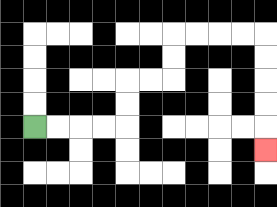{'start': '[1, 5]', 'end': '[11, 6]', 'path_directions': 'R,R,R,R,U,U,R,R,U,U,R,R,R,R,D,D,D,D,D', 'path_coordinates': '[[1, 5], [2, 5], [3, 5], [4, 5], [5, 5], [5, 4], [5, 3], [6, 3], [7, 3], [7, 2], [7, 1], [8, 1], [9, 1], [10, 1], [11, 1], [11, 2], [11, 3], [11, 4], [11, 5], [11, 6]]'}